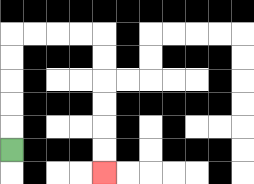{'start': '[0, 6]', 'end': '[4, 7]', 'path_directions': 'U,U,U,U,U,R,R,R,R,D,D,D,D,D,D', 'path_coordinates': '[[0, 6], [0, 5], [0, 4], [0, 3], [0, 2], [0, 1], [1, 1], [2, 1], [3, 1], [4, 1], [4, 2], [4, 3], [4, 4], [4, 5], [4, 6], [4, 7]]'}